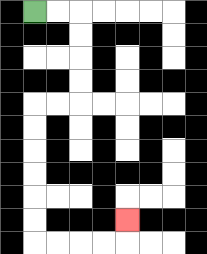{'start': '[1, 0]', 'end': '[5, 9]', 'path_directions': 'R,R,D,D,D,D,L,L,D,D,D,D,D,D,R,R,R,R,U', 'path_coordinates': '[[1, 0], [2, 0], [3, 0], [3, 1], [3, 2], [3, 3], [3, 4], [2, 4], [1, 4], [1, 5], [1, 6], [1, 7], [1, 8], [1, 9], [1, 10], [2, 10], [3, 10], [4, 10], [5, 10], [5, 9]]'}